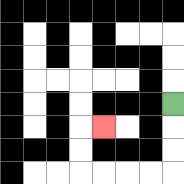{'start': '[7, 4]', 'end': '[4, 5]', 'path_directions': 'D,D,D,L,L,L,L,U,U,R', 'path_coordinates': '[[7, 4], [7, 5], [7, 6], [7, 7], [6, 7], [5, 7], [4, 7], [3, 7], [3, 6], [3, 5], [4, 5]]'}